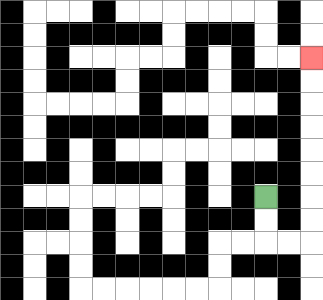{'start': '[11, 8]', 'end': '[13, 2]', 'path_directions': 'D,D,R,R,U,U,U,U,U,U,U,U', 'path_coordinates': '[[11, 8], [11, 9], [11, 10], [12, 10], [13, 10], [13, 9], [13, 8], [13, 7], [13, 6], [13, 5], [13, 4], [13, 3], [13, 2]]'}